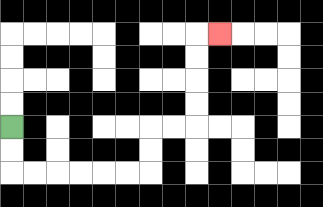{'start': '[0, 5]', 'end': '[9, 1]', 'path_directions': 'D,D,R,R,R,R,R,R,U,U,R,R,U,U,U,U,R', 'path_coordinates': '[[0, 5], [0, 6], [0, 7], [1, 7], [2, 7], [3, 7], [4, 7], [5, 7], [6, 7], [6, 6], [6, 5], [7, 5], [8, 5], [8, 4], [8, 3], [8, 2], [8, 1], [9, 1]]'}